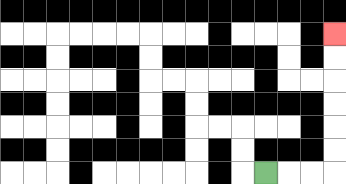{'start': '[11, 7]', 'end': '[14, 1]', 'path_directions': 'R,R,R,U,U,U,U,U,U', 'path_coordinates': '[[11, 7], [12, 7], [13, 7], [14, 7], [14, 6], [14, 5], [14, 4], [14, 3], [14, 2], [14, 1]]'}